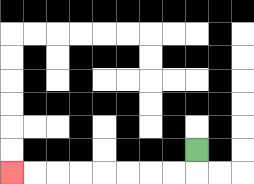{'start': '[8, 6]', 'end': '[0, 7]', 'path_directions': 'D,L,L,L,L,L,L,L,L', 'path_coordinates': '[[8, 6], [8, 7], [7, 7], [6, 7], [5, 7], [4, 7], [3, 7], [2, 7], [1, 7], [0, 7]]'}